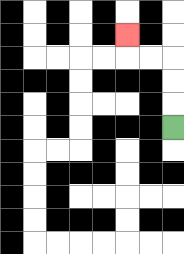{'start': '[7, 5]', 'end': '[5, 1]', 'path_directions': 'U,U,U,L,L,U', 'path_coordinates': '[[7, 5], [7, 4], [7, 3], [7, 2], [6, 2], [5, 2], [5, 1]]'}